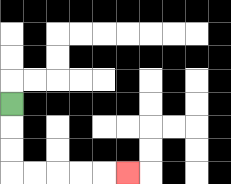{'start': '[0, 4]', 'end': '[5, 7]', 'path_directions': 'D,D,D,R,R,R,R,R', 'path_coordinates': '[[0, 4], [0, 5], [0, 6], [0, 7], [1, 7], [2, 7], [3, 7], [4, 7], [5, 7]]'}